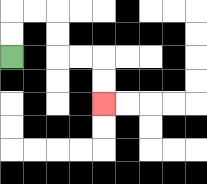{'start': '[0, 2]', 'end': '[4, 4]', 'path_directions': 'U,U,R,R,D,D,R,R,D,D', 'path_coordinates': '[[0, 2], [0, 1], [0, 0], [1, 0], [2, 0], [2, 1], [2, 2], [3, 2], [4, 2], [4, 3], [4, 4]]'}